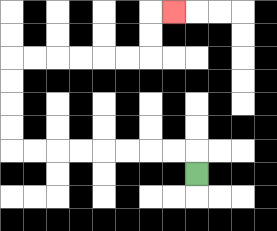{'start': '[8, 7]', 'end': '[7, 0]', 'path_directions': 'U,L,L,L,L,L,L,L,L,U,U,U,U,R,R,R,R,R,R,U,U,R', 'path_coordinates': '[[8, 7], [8, 6], [7, 6], [6, 6], [5, 6], [4, 6], [3, 6], [2, 6], [1, 6], [0, 6], [0, 5], [0, 4], [0, 3], [0, 2], [1, 2], [2, 2], [3, 2], [4, 2], [5, 2], [6, 2], [6, 1], [6, 0], [7, 0]]'}